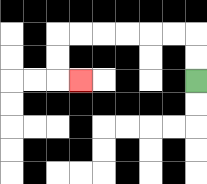{'start': '[8, 3]', 'end': '[3, 3]', 'path_directions': 'U,U,L,L,L,L,L,L,D,D,R', 'path_coordinates': '[[8, 3], [8, 2], [8, 1], [7, 1], [6, 1], [5, 1], [4, 1], [3, 1], [2, 1], [2, 2], [2, 3], [3, 3]]'}